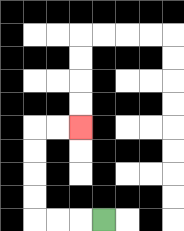{'start': '[4, 9]', 'end': '[3, 5]', 'path_directions': 'L,L,L,U,U,U,U,R,R', 'path_coordinates': '[[4, 9], [3, 9], [2, 9], [1, 9], [1, 8], [1, 7], [1, 6], [1, 5], [2, 5], [3, 5]]'}